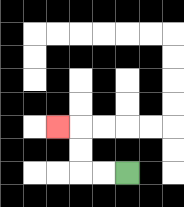{'start': '[5, 7]', 'end': '[2, 5]', 'path_directions': 'L,L,U,U,L', 'path_coordinates': '[[5, 7], [4, 7], [3, 7], [3, 6], [3, 5], [2, 5]]'}